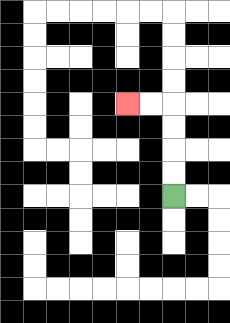{'start': '[7, 8]', 'end': '[5, 4]', 'path_directions': 'U,U,U,U,L,L', 'path_coordinates': '[[7, 8], [7, 7], [7, 6], [7, 5], [7, 4], [6, 4], [5, 4]]'}